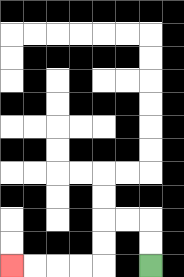{'start': '[6, 11]', 'end': '[0, 11]', 'path_directions': 'U,U,L,L,D,D,L,L,L,L', 'path_coordinates': '[[6, 11], [6, 10], [6, 9], [5, 9], [4, 9], [4, 10], [4, 11], [3, 11], [2, 11], [1, 11], [0, 11]]'}